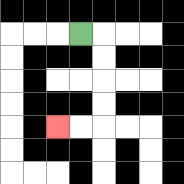{'start': '[3, 1]', 'end': '[2, 5]', 'path_directions': 'R,D,D,D,D,L,L', 'path_coordinates': '[[3, 1], [4, 1], [4, 2], [4, 3], [4, 4], [4, 5], [3, 5], [2, 5]]'}